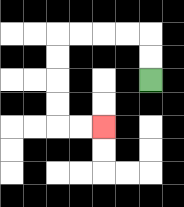{'start': '[6, 3]', 'end': '[4, 5]', 'path_directions': 'U,U,L,L,L,L,D,D,D,D,R,R', 'path_coordinates': '[[6, 3], [6, 2], [6, 1], [5, 1], [4, 1], [3, 1], [2, 1], [2, 2], [2, 3], [2, 4], [2, 5], [3, 5], [4, 5]]'}